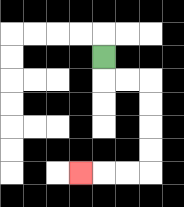{'start': '[4, 2]', 'end': '[3, 7]', 'path_directions': 'D,R,R,D,D,D,D,L,L,L', 'path_coordinates': '[[4, 2], [4, 3], [5, 3], [6, 3], [6, 4], [6, 5], [6, 6], [6, 7], [5, 7], [4, 7], [3, 7]]'}